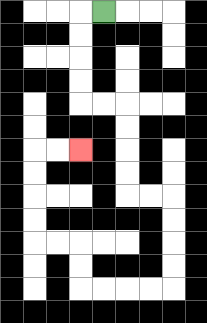{'start': '[4, 0]', 'end': '[3, 6]', 'path_directions': 'L,D,D,D,D,R,R,D,D,D,D,R,R,D,D,D,D,L,L,L,L,U,U,L,L,U,U,U,U,R,R', 'path_coordinates': '[[4, 0], [3, 0], [3, 1], [3, 2], [3, 3], [3, 4], [4, 4], [5, 4], [5, 5], [5, 6], [5, 7], [5, 8], [6, 8], [7, 8], [7, 9], [7, 10], [7, 11], [7, 12], [6, 12], [5, 12], [4, 12], [3, 12], [3, 11], [3, 10], [2, 10], [1, 10], [1, 9], [1, 8], [1, 7], [1, 6], [2, 6], [3, 6]]'}